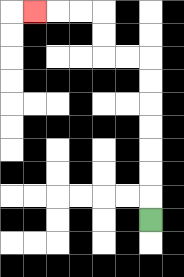{'start': '[6, 9]', 'end': '[1, 0]', 'path_directions': 'U,U,U,U,U,U,U,L,L,U,U,L,L,L', 'path_coordinates': '[[6, 9], [6, 8], [6, 7], [6, 6], [6, 5], [6, 4], [6, 3], [6, 2], [5, 2], [4, 2], [4, 1], [4, 0], [3, 0], [2, 0], [1, 0]]'}